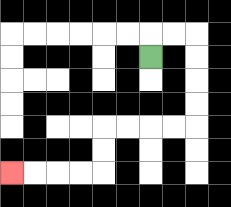{'start': '[6, 2]', 'end': '[0, 7]', 'path_directions': 'U,R,R,D,D,D,D,L,L,L,L,D,D,L,L,L,L', 'path_coordinates': '[[6, 2], [6, 1], [7, 1], [8, 1], [8, 2], [8, 3], [8, 4], [8, 5], [7, 5], [6, 5], [5, 5], [4, 5], [4, 6], [4, 7], [3, 7], [2, 7], [1, 7], [0, 7]]'}